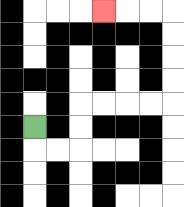{'start': '[1, 5]', 'end': '[4, 0]', 'path_directions': 'D,R,R,U,U,R,R,R,R,U,U,U,U,L,L,L', 'path_coordinates': '[[1, 5], [1, 6], [2, 6], [3, 6], [3, 5], [3, 4], [4, 4], [5, 4], [6, 4], [7, 4], [7, 3], [7, 2], [7, 1], [7, 0], [6, 0], [5, 0], [4, 0]]'}